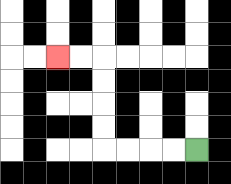{'start': '[8, 6]', 'end': '[2, 2]', 'path_directions': 'L,L,L,L,U,U,U,U,L,L', 'path_coordinates': '[[8, 6], [7, 6], [6, 6], [5, 6], [4, 6], [4, 5], [4, 4], [4, 3], [4, 2], [3, 2], [2, 2]]'}